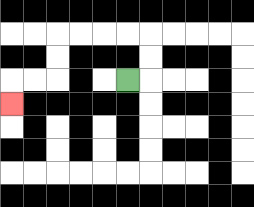{'start': '[5, 3]', 'end': '[0, 4]', 'path_directions': 'R,U,U,L,L,L,L,D,D,L,L,D', 'path_coordinates': '[[5, 3], [6, 3], [6, 2], [6, 1], [5, 1], [4, 1], [3, 1], [2, 1], [2, 2], [2, 3], [1, 3], [0, 3], [0, 4]]'}